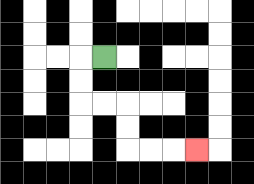{'start': '[4, 2]', 'end': '[8, 6]', 'path_directions': 'L,D,D,R,R,D,D,R,R,R', 'path_coordinates': '[[4, 2], [3, 2], [3, 3], [3, 4], [4, 4], [5, 4], [5, 5], [5, 6], [6, 6], [7, 6], [8, 6]]'}